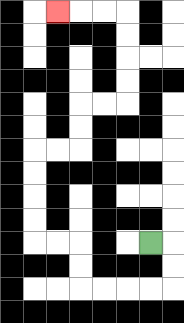{'start': '[6, 10]', 'end': '[2, 0]', 'path_directions': 'R,D,D,L,L,L,L,U,U,L,L,U,U,U,U,R,R,U,U,R,R,U,U,U,U,L,L,L', 'path_coordinates': '[[6, 10], [7, 10], [7, 11], [7, 12], [6, 12], [5, 12], [4, 12], [3, 12], [3, 11], [3, 10], [2, 10], [1, 10], [1, 9], [1, 8], [1, 7], [1, 6], [2, 6], [3, 6], [3, 5], [3, 4], [4, 4], [5, 4], [5, 3], [5, 2], [5, 1], [5, 0], [4, 0], [3, 0], [2, 0]]'}